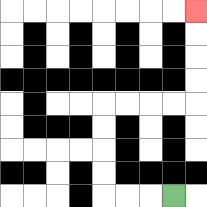{'start': '[7, 8]', 'end': '[8, 0]', 'path_directions': 'L,L,L,U,U,U,U,R,R,R,R,U,U,U,U', 'path_coordinates': '[[7, 8], [6, 8], [5, 8], [4, 8], [4, 7], [4, 6], [4, 5], [4, 4], [5, 4], [6, 4], [7, 4], [8, 4], [8, 3], [8, 2], [8, 1], [8, 0]]'}